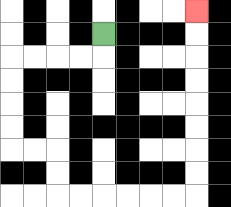{'start': '[4, 1]', 'end': '[8, 0]', 'path_directions': 'D,L,L,L,L,D,D,D,D,R,R,D,D,R,R,R,R,R,R,U,U,U,U,U,U,U,U', 'path_coordinates': '[[4, 1], [4, 2], [3, 2], [2, 2], [1, 2], [0, 2], [0, 3], [0, 4], [0, 5], [0, 6], [1, 6], [2, 6], [2, 7], [2, 8], [3, 8], [4, 8], [5, 8], [6, 8], [7, 8], [8, 8], [8, 7], [8, 6], [8, 5], [8, 4], [8, 3], [8, 2], [8, 1], [8, 0]]'}